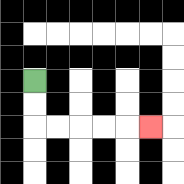{'start': '[1, 3]', 'end': '[6, 5]', 'path_directions': 'D,D,R,R,R,R,R', 'path_coordinates': '[[1, 3], [1, 4], [1, 5], [2, 5], [3, 5], [4, 5], [5, 5], [6, 5]]'}